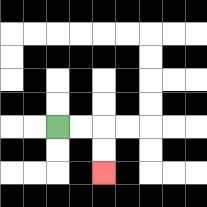{'start': '[2, 5]', 'end': '[4, 7]', 'path_directions': 'R,R,D,D', 'path_coordinates': '[[2, 5], [3, 5], [4, 5], [4, 6], [4, 7]]'}